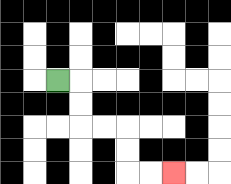{'start': '[2, 3]', 'end': '[7, 7]', 'path_directions': 'R,D,D,R,R,D,D,R,R', 'path_coordinates': '[[2, 3], [3, 3], [3, 4], [3, 5], [4, 5], [5, 5], [5, 6], [5, 7], [6, 7], [7, 7]]'}